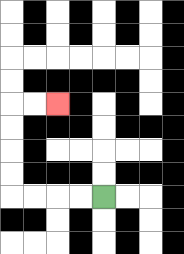{'start': '[4, 8]', 'end': '[2, 4]', 'path_directions': 'L,L,L,L,U,U,U,U,R,R', 'path_coordinates': '[[4, 8], [3, 8], [2, 8], [1, 8], [0, 8], [0, 7], [0, 6], [0, 5], [0, 4], [1, 4], [2, 4]]'}